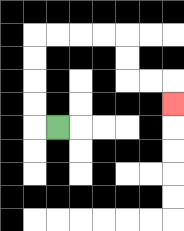{'start': '[2, 5]', 'end': '[7, 4]', 'path_directions': 'L,U,U,U,U,R,R,R,R,D,D,R,R,D', 'path_coordinates': '[[2, 5], [1, 5], [1, 4], [1, 3], [1, 2], [1, 1], [2, 1], [3, 1], [4, 1], [5, 1], [5, 2], [5, 3], [6, 3], [7, 3], [7, 4]]'}